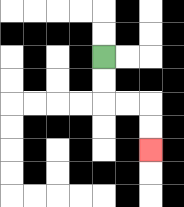{'start': '[4, 2]', 'end': '[6, 6]', 'path_directions': 'D,D,R,R,D,D', 'path_coordinates': '[[4, 2], [4, 3], [4, 4], [5, 4], [6, 4], [6, 5], [6, 6]]'}